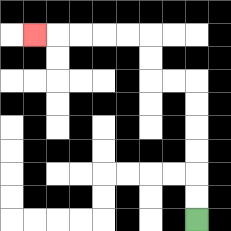{'start': '[8, 9]', 'end': '[1, 1]', 'path_directions': 'U,U,U,U,U,U,L,L,U,U,L,L,L,L,L', 'path_coordinates': '[[8, 9], [8, 8], [8, 7], [8, 6], [8, 5], [8, 4], [8, 3], [7, 3], [6, 3], [6, 2], [6, 1], [5, 1], [4, 1], [3, 1], [2, 1], [1, 1]]'}